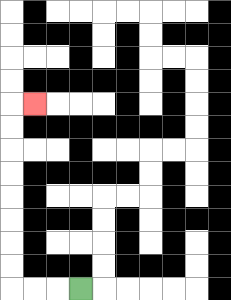{'start': '[3, 12]', 'end': '[1, 4]', 'path_directions': 'L,L,L,U,U,U,U,U,U,U,U,R', 'path_coordinates': '[[3, 12], [2, 12], [1, 12], [0, 12], [0, 11], [0, 10], [0, 9], [0, 8], [0, 7], [0, 6], [0, 5], [0, 4], [1, 4]]'}